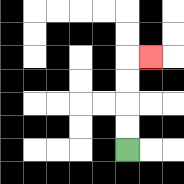{'start': '[5, 6]', 'end': '[6, 2]', 'path_directions': 'U,U,U,U,R', 'path_coordinates': '[[5, 6], [5, 5], [5, 4], [5, 3], [5, 2], [6, 2]]'}